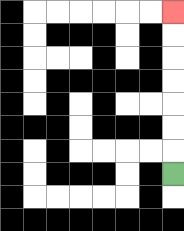{'start': '[7, 7]', 'end': '[7, 0]', 'path_directions': 'U,U,U,U,U,U,U', 'path_coordinates': '[[7, 7], [7, 6], [7, 5], [7, 4], [7, 3], [7, 2], [7, 1], [7, 0]]'}